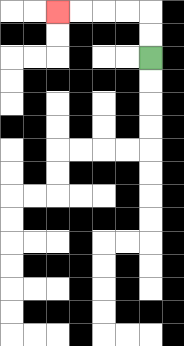{'start': '[6, 2]', 'end': '[2, 0]', 'path_directions': 'U,U,L,L,L,L', 'path_coordinates': '[[6, 2], [6, 1], [6, 0], [5, 0], [4, 0], [3, 0], [2, 0]]'}